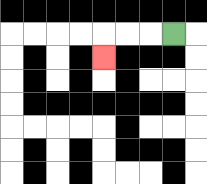{'start': '[7, 1]', 'end': '[4, 2]', 'path_directions': 'L,L,L,D', 'path_coordinates': '[[7, 1], [6, 1], [5, 1], [4, 1], [4, 2]]'}